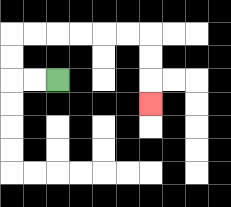{'start': '[2, 3]', 'end': '[6, 4]', 'path_directions': 'L,L,U,U,R,R,R,R,R,R,D,D,D', 'path_coordinates': '[[2, 3], [1, 3], [0, 3], [0, 2], [0, 1], [1, 1], [2, 1], [3, 1], [4, 1], [5, 1], [6, 1], [6, 2], [6, 3], [6, 4]]'}